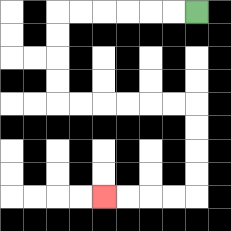{'start': '[8, 0]', 'end': '[4, 8]', 'path_directions': 'L,L,L,L,L,L,D,D,D,D,R,R,R,R,R,R,D,D,D,D,L,L,L,L', 'path_coordinates': '[[8, 0], [7, 0], [6, 0], [5, 0], [4, 0], [3, 0], [2, 0], [2, 1], [2, 2], [2, 3], [2, 4], [3, 4], [4, 4], [5, 4], [6, 4], [7, 4], [8, 4], [8, 5], [8, 6], [8, 7], [8, 8], [7, 8], [6, 8], [5, 8], [4, 8]]'}